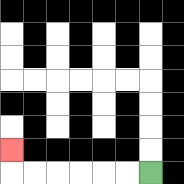{'start': '[6, 7]', 'end': '[0, 6]', 'path_directions': 'L,L,L,L,L,L,U', 'path_coordinates': '[[6, 7], [5, 7], [4, 7], [3, 7], [2, 7], [1, 7], [0, 7], [0, 6]]'}